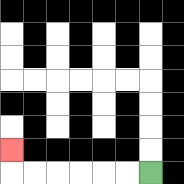{'start': '[6, 7]', 'end': '[0, 6]', 'path_directions': 'L,L,L,L,L,L,U', 'path_coordinates': '[[6, 7], [5, 7], [4, 7], [3, 7], [2, 7], [1, 7], [0, 7], [0, 6]]'}